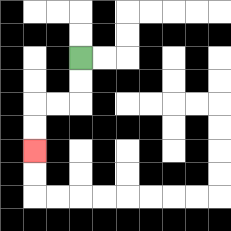{'start': '[3, 2]', 'end': '[1, 6]', 'path_directions': 'D,D,L,L,D,D', 'path_coordinates': '[[3, 2], [3, 3], [3, 4], [2, 4], [1, 4], [1, 5], [1, 6]]'}